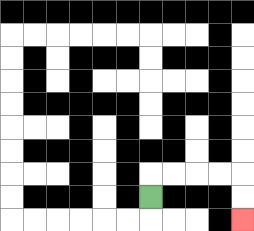{'start': '[6, 8]', 'end': '[10, 9]', 'path_directions': 'U,R,R,R,R,D,D', 'path_coordinates': '[[6, 8], [6, 7], [7, 7], [8, 7], [9, 7], [10, 7], [10, 8], [10, 9]]'}